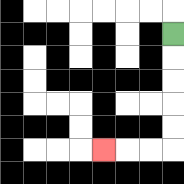{'start': '[7, 1]', 'end': '[4, 6]', 'path_directions': 'D,D,D,D,D,L,L,L', 'path_coordinates': '[[7, 1], [7, 2], [7, 3], [7, 4], [7, 5], [7, 6], [6, 6], [5, 6], [4, 6]]'}